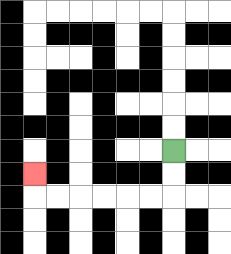{'start': '[7, 6]', 'end': '[1, 7]', 'path_directions': 'D,D,L,L,L,L,L,L,U', 'path_coordinates': '[[7, 6], [7, 7], [7, 8], [6, 8], [5, 8], [4, 8], [3, 8], [2, 8], [1, 8], [1, 7]]'}